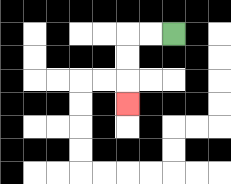{'start': '[7, 1]', 'end': '[5, 4]', 'path_directions': 'L,L,D,D,D', 'path_coordinates': '[[7, 1], [6, 1], [5, 1], [5, 2], [5, 3], [5, 4]]'}